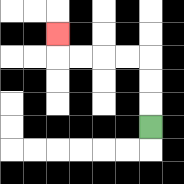{'start': '[6, 5]', 'end': '[2, 1]', 'path_directions': 'U,U,U,L,L,L,L,U', 'path_coordinates': '[[6, 5], [6, 4], [6, 3], [6, 2], [5, 2], [4, 2], [3, 2], [2, 2], [2, 1]]'}